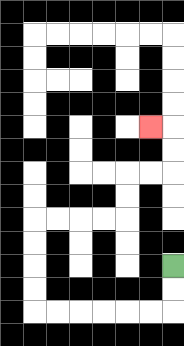{'start': '[7, 11]', 'end': '[6, 5]', 'path_directions': 'D,D,L,L,L,L,L,L,U,U,U,U,R,R,R,R,U,U,R,R,U,U,L', 'path_coordinates': '[[7, 11], [7, 12], [7, 13], [6, 13], [5, 13], [4, 13], [3, 13], [2, 13], [1, 13], [1, 12], [1, 11], [1, 10], [1, 9], [2, 9], [3, 9], [4, 9], [5, 9], [5, 8], [5, 7], [6, 7], [7, 7], [7, 6], [7, 5], [6, 5]]'}